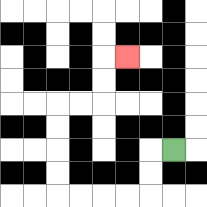{'start': '[7, 6]', 'end': '[5, 2]', 'path_directions': 'L,D,D,L,L,L,L,U,U,U,U,R,R,U,U,R', 'path_coordinates': '[[7, 6], [6, 6], [6, 7], [6, 8], [5, 8], [4, 8], [3, 8], [2, 8], [2, 7], [2, 6], [2, 5], [2, 4], [3, 4], [4, 4], [4, 3], [4, 2], [5, 2]]'}